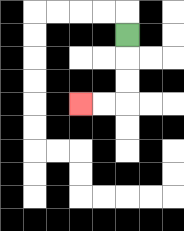{'start': '[5, 1]', 'end': '[3, 4]', 'path_directions': 'D,D,D,L,L', 'path_coordinates': '[[5, 1], [5, 2], [5, 3], [5, 4], [4, 4], [3, 4]]'}